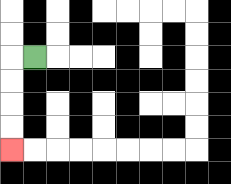{'start': '[1, 2]', 'end': '[0, 6]', 'path_directions': 'L,D,D,D,D', 'path_coordinates': '[[1, 2], [0, 2], [0, 3], [0, 4], [0, 5], [0, 6]]'}